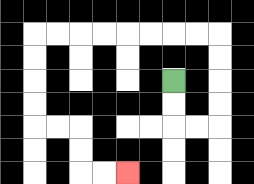{'start': '[7, 3]', 'end': '[5, 7]', 'path_directions': 'D,D,R,R,U,U,U,U,L,L,L,L,L,L,L,L,D,D,D,D,R,R,D,D,R,R', 'path_coordinates': '[[7, 3], [7, 4], [7, 5], [8, 5], [9, 5], [9, 4], [9, 3], [9, 2], [9, 1], [8, 1], [7, 1], [6, 1], [5, 1], [4, 1], [3, 1], [2, 1], [1, 1], [1, 2], [1, 3], [1, 4], [1, 5], [2, 5], [3, 5], [3, 6], [3, 7], [4, 7], [5, 7]]'}